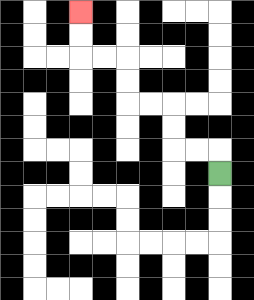{'start': '[9, 7]', 'end': '[3, 0]', 'path_directions': 'U,L,L,U,U,L,L,U,U,L,L,U,U', 'path_coordinates': '[[9, 7], [9, 6], [8, 6], [7, 6], [7, 5], [7, 4], [6, 4], [5, 4], [5, 3], [5, 2], [4, 2], [3, 2], [3, 1], [3, 0]]'}